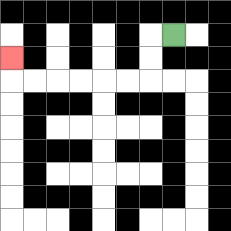{'start': '[7, 1]', 'end': '[0, 2]', 'path_directions': 'L,D,D,L,L,L,L,L,L,U', 'path_coordinates': '[[7, 1], [6, 1], [6, 2], [6, 3], [5, 3], [4, 3], [3, 3], [2, 3], [1, 3], [0, 3], [0, 2]]'}